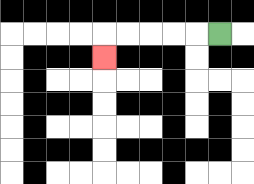{'start': '[9, 1]', 'end': '[4, 2]', 'path_directions': 'L,L,L,L,L,D', 'path_coordinates': '[[9, 1], [8, 1], [7, 1], [6, 1], [5, 1], [4, 1], [4, 2]]'}